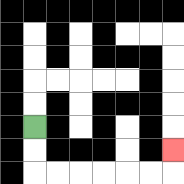{'start': '[1, 5]', 'end': '[7, 6]', 'path_directions': 'D,D,R,R,R,R,R,R,U', 'path_coordinates': '[[1, 5], [1, 6], [1, 7], [2, 7], [3, 7], [4, 7], [5, 7], [6, 7], [7, 7], [7, 6]]'}